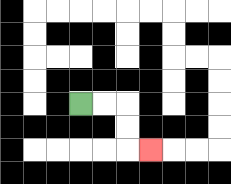{'start': '[3, 4]', 'end': '[6, 6]', 'path_directions': 'R,R,D,D,R', 'path_coordinates': '[[3, 4], [4, 4], [5, 4], [5, 5], [5, 6], [6, 6]]'}